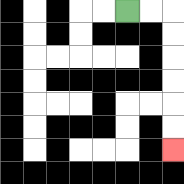{'start': '[5, 0]', 'end': '[7, 6]', 'path_directions': 'R,R,D,D,D,D,D,D', 'path_coordinates': '[[5, 0], [6, 0], [7, 0], [7, 1], [7, 2], [7, 3], [7, 4], [7, 5], [7, 6]]'}